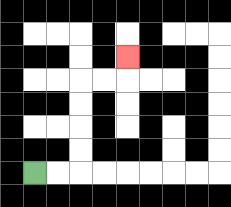{'start': '[1, 7]', 'end': '[5, 2]', 'path_directions': 'R,R,U,U,U,U,R,R,U', 'path_coordinates': '[[1, 7], [2, 7], [3, 7], [3, 6], [3, 5], [3, 4], [3, 3], [4, 3], [5, 3], [5, 2]]'}